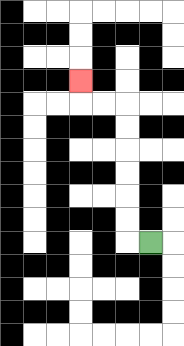{'start': '[6, 10]', 'end': '[3, 3]', 'path_directions': 'L,U,U,U,U,U,U,L,L,U', 'path_coordinates': '[[6, 10], [5, 10], [5, 9], [5, 8], [5, 7], [5, 6], [5, 5], [5, 4], [4, 4], [3, 4], [3, 3]]'}